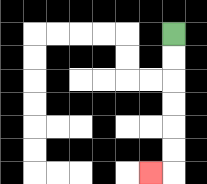{'start': '[7, 1]', 'end': '[6, 7]', 'path_directions': 'D,D,D,D,D,D,L', 'path_coordinates': '[[7, 1], [7, 2], [7, 3], [7, 4], [7, 5], [7, 6], [7, 7], [6, 7]]'}